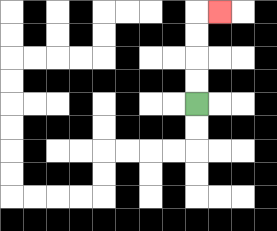{'start': '[8, 4]', 'end': '[9, 0]', 'path_directions': 'U,U,U,U,R', 'path_coordinates': '[[8, 4], [8, 3], [8, 2], [8, 1], [8, 0], [9, 0]]'}